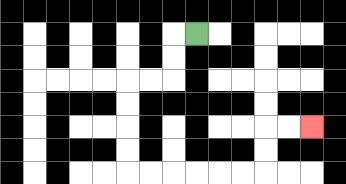{'start': '[8, 1]', 'end': '[13, 5]', 'path_directions': 'L,D,D,L,L,D,D,D,D,R,R,R,R,R,R,U,U,R,R', 'path_coordinates': '[[8, 1], [7, 1], [7, 2], [7, 3], [6, 3], [5, 3], [5, 4], [5, 5], [5, 6], [5, 7], [6, 7], [7, 7], [8, 7], [9, 7], [10, 7], [11, 7], [11, 6], [11, 5], [12, 5], [13, 5]]'}